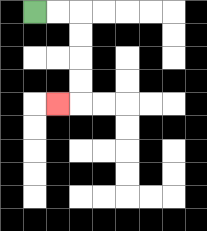{'start': '[1, 0]', 'end': '[2, 4]', 'path_directions': 'R,R,D,D,D,D,L', 'path_coordinates': '[[1, 0], [2, 0], [3, 0], [3, 1], [3, 2], [3, 3], [3, 4], [2, 4]]'}